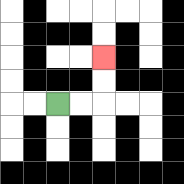{'start': '[2, 4]', 'end': '[4, 2]', 'path_directions': 'R,R,U,U', 'path_coordinates': '[[2, 4], [3, 4], [4, 4], [4, 3], [4, 2]]'}